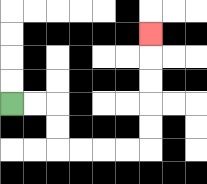{'start': '[0, 4]', 'end': '[6, 1]', 'path_directions': 'R,R,D,D,R,R,R,R,U,U,U,U,U', 'path_coordinates': '[[0, 4], [1, 4], [2, 4], [2, 5], [2, 6], [3, 6], [4, 6], [5, 6], [6, 6], [6, 5], [6, 4], [6, 3], [6, 2], [6, 1]]'}